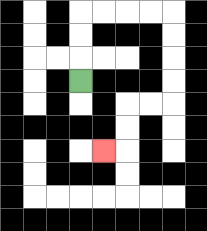{'start': '[3, 3]', 'end': '[4, 6]', 'path_directions': 'U,U,U,R,R,R,R,D,D,D,D,L,L,D,D,L', 'path_coordinates': '[[3, 3], [3, 2], [3, 1], [3, 0], [4, 0], [5, 0], [6, 0], [7, 0], [7, 1], [7, 2], [7, 3], [7, 4], [6, 4], [5, 4], [5, 5], [5, 6], [4, 6]]'}